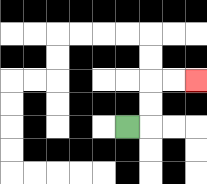{'start': '[5, 5]', 'end': '[8, 3]', 'path_directions': 'R,U,U,R,R', 'path_coordinates': '[[5, 5], [6, 5], [6, 4], [6, 3], [7, 3], [8, 3]]'}